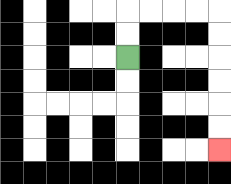{'start': '[5, 2]', 'end': '[9, 6]', 'path_directions': 'U,U,R,R,R,R,D,D,D,D,D,D', 'path_coordinates': '[[5, 2], [5, 1], [5, 0], [6, 0], [7, 0], [8, 0], [9, 0], [9, 1], [9, 2], [9, 3], [9, 4], [9, 5], [9, 6]]'}